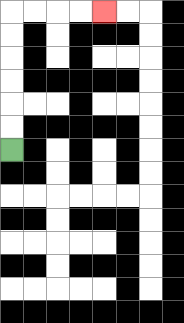{'start': '[0, 6]', 'end': '[4, 0]', 'path_directions': 'U,U,U,U,U,U,R,R,R,R', 'path_coordinates': '[[0, 6], [0, 5], [0, 4], [0, 3], [0, 2], [0, 1], [0, 0], [1, 0], [2, 0], [3, 0], [4, 0]]'}